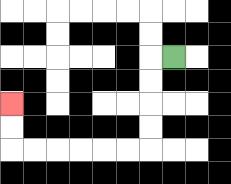{'start': '[7, 2]', 'end': '[0, 4]', 'path_directions': 'L,D,D,D,D,L,L,L,L,L,L,U,U', 'path_coordinates': '[[7, 2], [6, 2], [6, 3], [6, 4], [6, 5], [6, 6], [5, 6], [4, 6], [3, 6], [2, 6], [1, 6], [0, 6], [0, 5], [0, 4]]'}